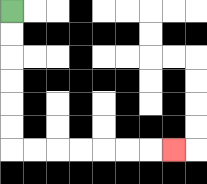{'start': '[0, 0]', 'end': '[7, 6]', 'path_directions': 'D,D,D,D,D,D,R,R,R,R,R,R,R', 'path_coordinates': '[[0, 0], [0, 1], [0, 2], [0, 3], [0, 4], [0, 5], [0, 6], [1, 6], [2, 6], [3, 6], [4, 6], [5, 6], [6, 6], [7, 6]]'}